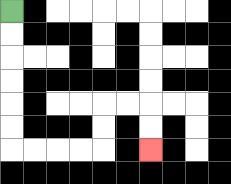{'start': '[0, 0]', 'end': '[6, 6]', 'path_directions': 'D,D,D,D,D,D,R,R,R,R,U,U,R,R,D,D', 'path_coordinates': '[[0, 0], [0, 1], [0, 2], [0, 3], [0, 4], [0, 5], [0, 6], [1, 6], [2, 6], [3, 6], [4, 6], [4, 5], [4, 4], [5, 4], [6, 4], [6, 5], [6, 6]]'}